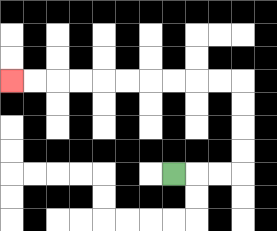{'start': '[7, 7]', 'end': '[0, 3]', 'path_directions': 'R,R,R,U,U,U,U,L,L,L,L,L,L,L,L,L,L', 'path_coordinates': '[[7, 7], [8, 7], [9, 7], [10, 7], [10, 6], [10, 5], [10, 4], [10, 3], [9, 3], [8, 3], [7, 3], [6, 3], [5, 3], [4, 3], [3, 3], [2, 3], [1, 3], [0, 3]]'}